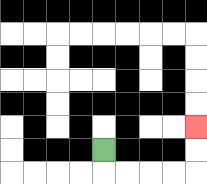{'start': '[4, 6]', 'end': '[8, 5]', 'path_directions': 'D,R,R,R,R,U,U', 'path_coordinates': '[[4, 6], [4, 7], [5, 7], [6, 7], [7, 7], [8, 7], [8, 6], [8, 5]]'}